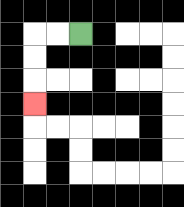{'start': '[3, 1]', 'end': '[1, 4]', 'path_directions': 'L,L,D,D,D', 'path_coordinates': '[[3, 1], [2, 1], [1, 1], [1, 2], [1, 3], [1, 4]]'}